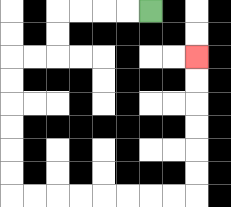{'start': '[6, 0]', 'end': '[8, 2]', 'path_directions': 'L,L,L,L,D,D,L,L,D,D,D,D,D,D,R,R,R,R,R,R,R,R,U,U,U,U,U,U', 'path_coordinates': '[[6, 0], [5, 0], [4, 0], [3, 0], [2, 0], [2, 1], [2, 2], [1, 2], [0, 2], [0, 3], [0, 4], [0, 5], [0, 6], [0, 7], [0, 8], [1, 8], [2, 8], [3, 8], [4, 8], [5, 8], [6, 8], [7, 8], [8, 8], [8, 7], [8, 6], [8, 5], [8, 4], [8, 3], [8, 2]]'}